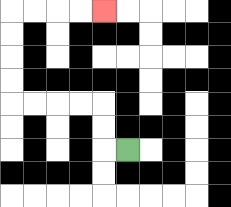{'start': '[5, 6]', 'end': '[4, 0]', 'path_directions': 'L,U,U,L,L,L,L,U,U,U,U,R,R,R,R', 'path_coordinates': '[[5, 6], [4, 6], [4, 5], [4, 4], [3, 4], [2, 4], [1, 4], [0, 4], [0, 3], [0, 2], [0, 1], [0, 0], [1, 0], [2, 0], [3, 0], [4, 0]]'}